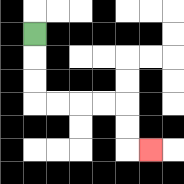{'start': '[1, 1]', 'end': '[6, 6]', 'path_directions': 'D,D,D,R,R,R,R,D,D,R', 'path_coordinates': '[[1, 1], [1, 2], [1, 3], [1, 4], [2, 4], [3, 4], [4, 4], [5, 4], [5, 5], [5, 6], [6, 6]]'}